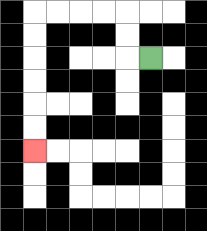{'start': '[6, 2]', 'end': '[1, 6]', 'path_directions': 'L,U,U,L,L,L,L,D,D,D,D,D,D', 'path_coordinates': '[[6, 2], [5, 2], [5, 1], [5, 0], [4, 0], [3, 0], [2, 0], [1, 0], [1, 1], [1, 2], [1, 3], [1, 4], [1, 5], [1, 6]]'}